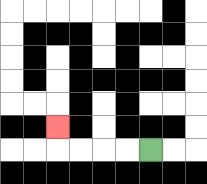{'start': '[6, 6]', 'end': '[2, 5]', 'path_directions': 'L,L,L,L,U', 'path_coordinates': '[[6, 6], [5, 6], [4, 6], [3, 6], [2, 6], [2, 5]]'}